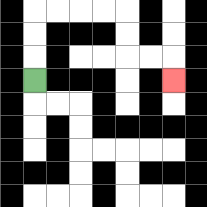{'start': '[1, 3]', 'end': '[7, 3]', 'path_directions': 'U,U,U,R,R,R,R,D,D,R,R,D', 'path_coordinates': '[[1, 3], [1, 2], [1, 1], [1, 0], [2, 0], [3, 0], [4, 0], [5, 0], [5, 1], [5, 2], [6, 2], [7, 2], [7, 3]]'}